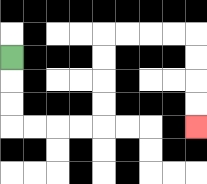{'start': '[0, 2]', 'end': '[8, 5]', 'path_directions': 'D,D,D,R,R,R,R,U,U,U,U,R,R,R,R,D,D,D,D', 'path_coordinates': '[[0, 2], [0, 3], [0, 4], [0, 5], [1, 5], [2, 5], [3, 5], [4, 5], [4, 4], [4, 3], [4, 2], [4, 1], [5, 1], [6, 1], [7, 1], [8, 1], [8, 2], [8, 3], [8, 4], [8, 5]]'}